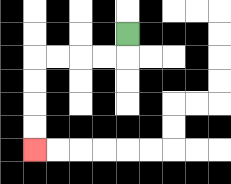{'start': '[5, 1]', 'end': '[1, 6]', 'path_directions': 'D,L,L,L,L,D,D,D,D', 'path_coordinates': '[[5, 1], [5, 2], [4, 2], [3, 2], [2, 2], [1, 2], [1, 3], [1, 4], [1, 5], [1, 6]]'}